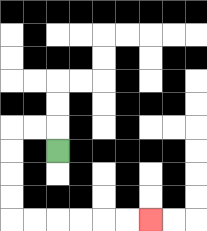{'start': '[2, 6]', 'end': '[6, 9]', 'path_directions': 'U,L,L,D,D,D,D,R,R,R,R,R,R', 'path_coordinates': '[[2, 6], [2, 5], [1, 5], [0, 5], [0, 6], [0, 7], [0, 8], [0, 9], [1, 9], [2, 9], [3, 9], [4, 9], [5, 9], [6, 9]]'}